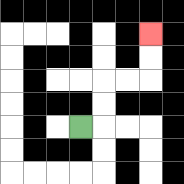{'start': '[3, 5]', 'end': '[6, 1]', 'path_directions': 'R,U,U,R,R,U,U', 'path_coordinates': '[[3, 5], [4, 5], [4, 4], [4, 3], [5, 3], [6, 3], [6, 2], [6, 1]]'}